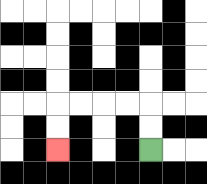{'start': '[6, 6]', 'end': '[2, 6]', 'path_directions': 'U,U,L,L,L,L,D,D', 'path_coordinates': '[[6, 6], [6, 5], [6, 4], [5, 4], [4, 4], [3, 4], [2, 4], [2, 5], [2, 6]]'}